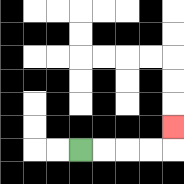{'start': '[3, 6]', 'end': '[7, 5]', 'path_directions': 'R,R,R,R,U', 'path_coordinates': '[[3, 6], [4, 6], [5, 6], [6, 6], [7, 6], [7, 5]]'}